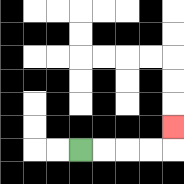{'start': '[3, 6]', 'end': '[7, 5]', 'path_directions': 'R,R,R,R,U', 'path_coordinates': '[[3, 6], [4, 6], [5, 6], [6, 6], [7, 6], [7, 5]]'}